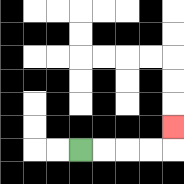{'start': '[3, 6]', 'end': '[7, 5]', 'path_directions': 'R,R,R,R,U', 'path_coordinates': '[[3, 6], [4, 6], [5, 6], [6, 6], [7, 6], [7, 5]]'}